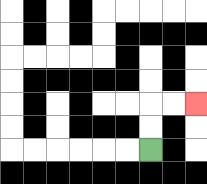{'start': '[6, 6]', 'end': '[8, 4]', 'path_directions': 'U,U,R,R', 'path_coordinates': '[[6, 6], [6, 5], [6, 4], [7, 4], [8, 4]]'}